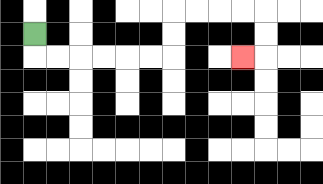{'start': '[1, 1]', 'end': '[10, 2]', 'path_directions': 'D,R,R,R,R,R,R,U,U,R,R,R,R,D,D,L', 'path_coordinates': '[[1, 1], [1, 2], [2, 2], [3, 2], [4, 2], [5, 2], [6, 2], [7, 2], [7, 1], [7, 0], [8, 0], [9, 0], [10, 0], [11, 0], [11, 1], [11, 2], [10, 2]]'}